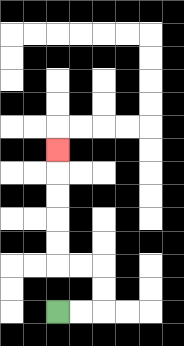{'start': '[2, 13]', 'end': '[2, 6]', 'path_directions': 'R,R,U,U,L,L,U,U,U,U,U', 'path_coordinates': '[[2, 13], [3, 13], [4, 13], [4, 12], [4, 11], [3, 11], [2, 11], [2, 10], [2, 9], [2, 8], [2, 7], [2, 6]]'}